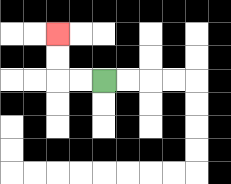{'start': '[4, 3]', 'end': '[2, 1]', 'path_directions': 'L,L,U,U', 'path_coordinates': '[[4, 3], [3, 3], [2, 3], [2, 2], [2, 1]]'}